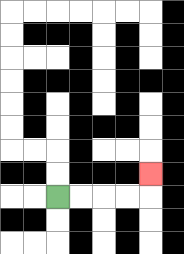{'start': '[2, 8]', 'end': '[6, 7]', 'path_directions': 'R,R,R,R,U', 'path_coordinates': '[[2, 8], [3, 8], [4, 8], [5, 8], [6, 8], [6, 7]]'}